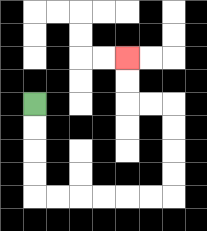{'start': '[1, 4]', 'end': '[5, 2]', 'path_directions': 'D,D,D,D,R,R,R,R,R,R,U,U,U,U,L,L,U,U', 'path_coordinates': '[[1, 4], [1, 5], [1, 6], [1, 7], [1, 8], [2, 8], [3, 8], [4, 8], [5, 8], [6, 8], [7, 8], [7, 7], [7, 6], [7, 5], [7, 4], [6, 4], [5, 4], [5, 3], [5, 2]]'}